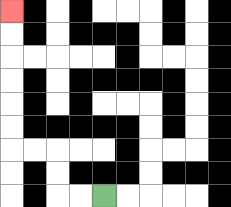{'start': '[4, 8]', 'end': '[0, 0]', 'path_directions': 'L,L,U,U,L,L,U,U,U,U,U,U', 'path_coordinates': '[[4, 8], [3, 8], [2, 8], [2, 7], [2, 6], [1, 6], [0, 6], [0, 5], [0, 4], [0, 3], [0, 2], [0, 1], [0, 0]]'}